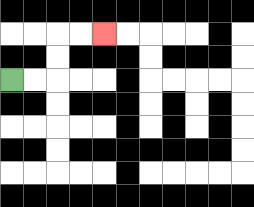{'start': '[0, 3]', 'end': '[4, 1]', 'path_directions': 'R,R,U,U,R,R', 'path_coordinates': '[[0, 3], [1, 3], [2, 3], [2, 2], [2, 1], [3, 1], [4, 1]]'}